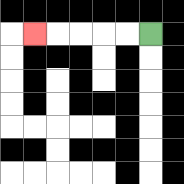{'start': '[6, 1]', 'end': '[1, 1]', 'path_directions': 'L,L,L,L,L', 'path_coordinates': '[[6, 1], [5, 1], [4, 1], [3, 1], [2, 1], [1, 1]]'}